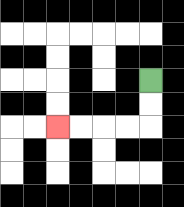{'start': '[6, 3]', 'end': '[2, 5]', 'path_directions': 'D,D,L,L,L,L', 'path_coordinates': '[[6, 3], [6, 4], [6, 5], [5, 5], [4, 5], [3, 5], [2, 5]]'}